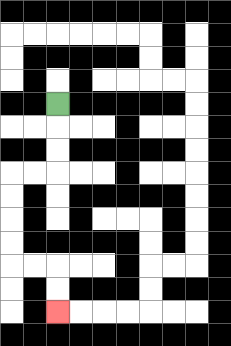{'start': '[2, 4]', 'end': '[2, 13]', 'path_directions': 'D,D,D,L,L,D,D,D,D,R,R,D,D', 'path_coordinates': '[[2, 4], [2, 5], [2, 6], [2, 7], [1, 7], [0, 7], [0, 8], [0, 9], [0, 10], [0, 11], [1, 11], [2, 11], [2, 12], [2, 13]]'}